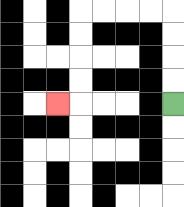{'start': '[7, 4]', 'end': '[2, 4]', 'path_directions': 'U,U,U,U,L,L,L,L,D,D,D,D,L', 'path_coordinates': '[[7, 4], [7, 3], [7, 2], [7, 1], [7, 0], [6, 0], [5, 0], [4, 0], [3, 0], [3, 1], [3, 2], [3, 3], [3, 4], [2, 4]]'}